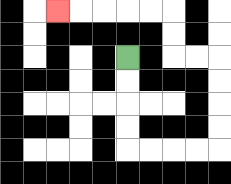{'start': '[5, 2]', 'end': '[2, 0]', 'path_directions': 'D,D,D,D,R,R,R,R,U,U,U,U,L,L,U,U,L,L,L,L,L', 'path_coordinates': '[[5, 2], [5, 3], [5, 4], [5, 5], [5, 6], [6, 6], [7, 6], [8, 6], [9, 6], [9, 5], [9, 4], [9, 3], [9, 2], [8, 2], [7, 2], [7, 1], [7, 0], [6, 0], [5, 0], [4, 0], [3, 0], [2, 0]]'}